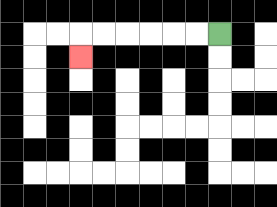{'start': '[9, 1]', 'end': '[3, 2]', 'path_directions': 'L,L,L,L,L,L,D', 'path_coordinates': '[[9, 1], [8, 1], [7, 1], [6, 1], [5, 1], [4, 1], [3, 1], [3, 2]]'}